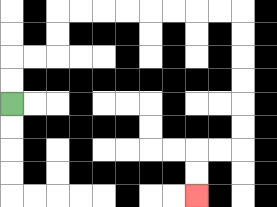{'start': '[0, 4]', 'end': '[8, 8]', 'path_directions': 'U,U,R,R,U,U,R,R,R,R,R,R,R,R,D,D,D,D,D,D,L,L,D,D', 'path_coordinates': '[[0, 4], [0, 3], [0, 2], [1, 2], [2, 2], [2, 1], [2, 0], [3, 0], [4, 0], [5, 0], [6, 0], [7, 0], [8, 0], [9, 0], [10, 0], [10, 1], [10, 2], [10, 3], [10, 4], [10, 5], [10, 6], [9, 6], [8, 6], [8, 7], [8, 8]]'}